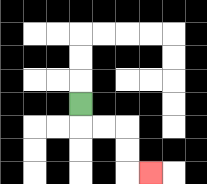{'start': '[3, 4]', 'end': '[6, 7]', 'path_directions': 'D,R,R,D,D,R', 'path_coordinates': '[[3, 4], [3, 5], [4, 5], [5, 5], [5, 6], [5, 7], [6, 7]]'}